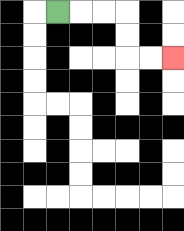{'start': '[2, 0]', 'end': '[7, 2]', 'path_directions': 'R,R,R,D,D,R,R', 'path_coordinates': '[[2, 0], [3, 0], [4, 0], [5, 0], [5, 1], [5, 2], [6, 2], [7, 2]]'}